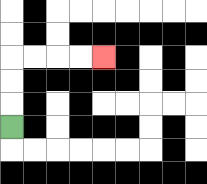{'start': '[0, 5]', 'end': '[4, 2]', 'path_directions': 'U,U,U,R,R,R,R', 'path_coordinates': '[[0, 5], [0, 4], [0, 3], [0, 2], [1, 2], [2, 2], [3, 2], [4, 2]]'}